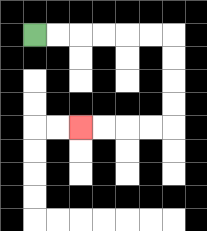{'start': '[1, 1]', 'end': '[3, 5]', 'path_directions': 'R,R,R,R,R,R,D,D,D,D,L,L,L,L', 'path_coordinates': '[[1, 1], [2, 1], [3, 1], [4, 1], [5, 1], [6, 1], [7, 1], [7, 2], [7, 3], [7, 4], [7, 5], [6, 5], [5, 5], [4, 5], [3, 5]]'}